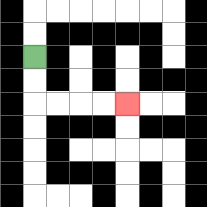{'start': '[1, 2]', 'end': '[5, 4]', 'path_directions': 'D,D,R,R,R,R', 'path_coordinates': '[[1, 2], [1, 3], [1, 4], [2, 4], [3, 4], [4, 4], [5, 4]]'}